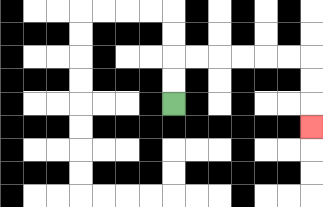{'start': '[7, 4]', 'end': '[13, 5]', 'path_directions': 'U,U,R,R,R,R,R,R,D,D,D', 'path_coordinates': '[[7, 4], [7, 3], [7, 2], [8, 2], [9, 2], [10, 2], [11, 2], [12, 2], [13, 2], [13, 3], [13, 4], [13, 5]]'}